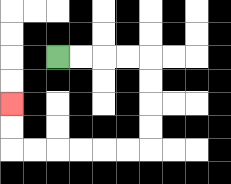{'start': '[2, 2]', 'end': '[0, 4]', 'path_directions': 'R,R,R,R,D,D,D,D,L,L,L,L,L,L,U,U', 'path_coordinates': '[[2, 2], [3, 2], [4, 2], [5, 2], [6, 2], [6, 3], [6, 4], [6, 5], [6, 6], [5, 6], [4, 6], [3, 6], [2, 6], [1, 6], [0, 6], [0, 5], [0, 4]]'}